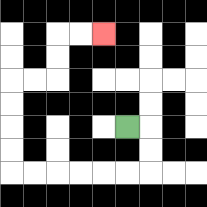{'start': '[5, 5]', 'end': '[4, 1]', 'path_directions': 'R,D,D,L,L,L,L,L,L,U,U,U,U,R,R,U,U,R,R', 'path_coordinates': '[[5, 5], [6, 5], [6, 6], [6, 7], [5, 7], [4, 7], [3, 7], [2, 7], [1, 7], [0, 7], [0, 6], [0, 5], [0, 4], [0, 3], [1, 3], [2, 3], [2, 2], [2, 1], [3, 1], [4, 1]]'}